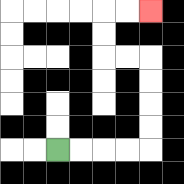{'start': '[2, 6]', 'end': '[6, 0]', 'path_directions': 'R,R,R,R,U,U,U,U,L,L,U,U,R,R', 'path_coordinates': '[[2, 6], [3, 6], [4, 6], [5, 6], [6, 6], [6, 5], [6, 4], [6, 3], [6, 2], [5, 2], [4, 2], [4, 1], [4, 0], [5, 0], [6, 0]]'}